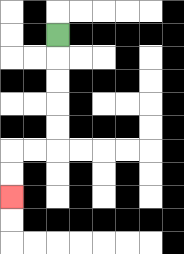{'start': '[2, 1]', 'end': '[0, 8]', 'path_directions': 'D,D,D,D,D,L,L,D,D', 'path_coordinates': '[[2, 1], [2, 2], [2, 3], [2, 4], [2, 5], [2, 6], [1, 6], [0, 6], [0, 7], [0, 8]]'}